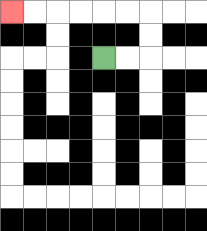{'start': '[4, 2]', 'end': '[0, 0]', 'path_directions': 'R,R,U,U,L,L,L,L,L,L', 'path_coordinates': '[[4, 2], [5, 2], [6, 2], [6, 1], [6, 0], [5, 0], [4, 0], [3, 0], [2, 0], [1, 0], [0, 0]]'}